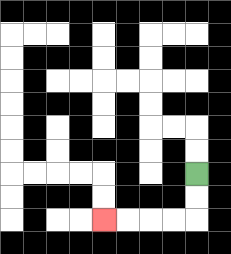{'start': '[8, 7]', 'end': '[4, 9]', 'path_directions': 'D,D,L,L,L,L', 'path_coordinates': '[[8, 7], [8, 8], [8, 9], [7, 9], [6, 9], [5, 9], [4, 9]]'}